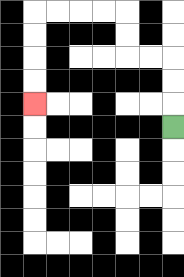{'start': '[7, 5]', 'end': '[1, 4]', 'path_directions': 'U,U,U,L,L,U,U,L,L,L,L,D,D,D,D', 'path_coordinates': '[[7, 5], [7, 4], [7, 3], [7, 2], [6, 2], [5, 2], [5, 1], [5, 0], [4, 0], [3, 0], [2, 0], [1, 0], [1, 1], [1, 2], [1, 3], [1, 4]]'}